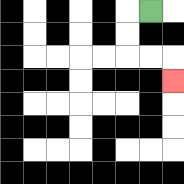{'start': '[6, 0]', 'end': '[7, 3]', 'path_directions': 'L,D,D,R,R,D', 'path_coordinates': '[[6, 0], [5, 0], [5, 1], [5, 2], [6, 2], [7, 2], [7, 3]]'}